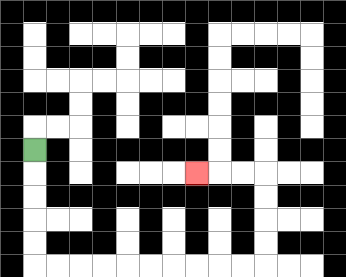{'start': '[1, 6]', 'end': '[8, 7]', 'path_directions': 'D,D,D,D,D,R,R,R,R,R,R,R,R,R,R,U,U,U,U,L,L,L', 'path_coordinates': '[[1, 6], [1, 7], [1, 8], [1, 9], [1, 10], [1, 11], [2, 11], [3, 11], [4, 11], [5, 11], [6, 11], [7, 11], [8, 11], [9, 11], [10, 11], [11, 11], [11, 10], [11, 9], [11, 8], [11, 7], [10, 7], [9, 7], [8, 7]]'}